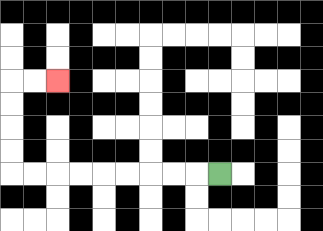{'start': '[9, 7]', 'end': '[2, 3]', 'path_directions': 'L,L,L,L,L,L,L,L,L,U,U,U,U,R,R', 'path_coordinates': '[[9, 7], [8, 7], [7, 7], [6, 7], [5, 7], [4, 7], [3, 7], [2, 7], [1, 7], [0, 7], [0, 6], [0, 5], [0, 4], [0, 3], [1, 3], [2, 3]]'}